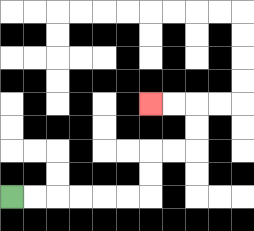{'start': '[0, 8]', 'end': '[6, 4]', 'path_directions': 'R,R,R,R,R,R,U,U,R,R,U,U,L,L', 'path_coordinates': '[[0, 8], [1, 8], [2, 8], [3, 8], [4, 8], [5, 8], [6, 8], [6, 7], [6, 6], [7, 6], [8, 6], [8, 5], [8, 4], [7, 4], [6, 4]]'}